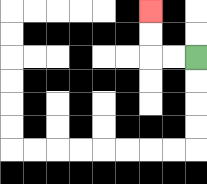{'start': '[8, 2]', 'end': '[6, 0]', 'path_directions': 'L,L,U,U', 'path_coordinates': '[[8, 2], [7, 2], [6, 2], [6, 1], [6, 0]]'}